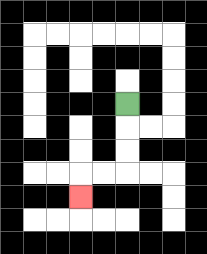{'start': '[5, 4]', 'end': '[3, 8]', 'path_directions': 'D,D,D,L,L,D', 'path_coordinates': '[[5, 4], [5, 5], [5, 6], [5, 7], [4, 7], [3, 7], [3, 8]]'}